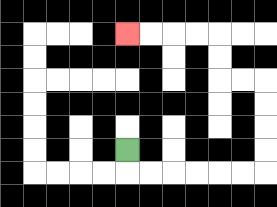{'start': '[5, 6]', 'end': '[5, 1]', 'path_directions': 'D,R,R,R,R,R,R,U,U,U,U,L,L,U,U,L,L,L,L', 'path_coordinates': '[[5, 6], [5, 7], [6, 7], [7, 7], [8, 7], [9, 7], [10, 7], [11, 7], [11, 6], [11, 5], [11, 4], [11, 3], [10, 3], [9, 3], [9, 2], [9, 1], [8, 1], [7, 1], [6, 1], [5, 1]]'}